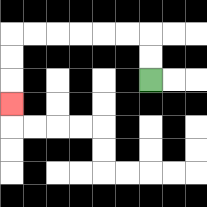{'start': '[6, 3]', 'end': '[0, 4]', 'path_directions': 'U,U,L,L,L,L,L,L,D,D,D', 'path_coordinates': '[[6, 3], [6, 2], [6, 1], [5, 1], [4, 1], [3, 1], [2, 1], [1, 1], [0, 1], [0, 2], [0, 3], [0, 4]]'}